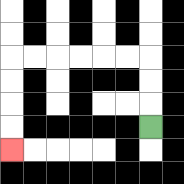{'start': '[6, 5]', 'end': '[0, 6]', 'path_directions': 'U,U,U,L,L,L,L,L,L,D,D,D,D', 'path_coordinates': '[[6, 5], [6, 4], [6, 3], [6, 2], [5, 2], [4, 2], [3, 2], [2, 2], [1, 2], [0, 2], [0, 3], [0, 4], [0, 5], [0, 6]]'}